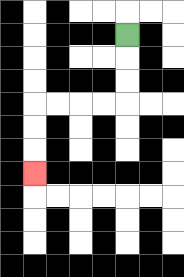{'start': '[5, 1]', 'end': '[1, 7]', 'path_directions': 'D,D,D,L,L,L,L,D,D,D', 'path_coordinates': '[[5, 1], [5, 2], [5, 3], [5, 4], [4, 4], [3, 4], [2, 4], [1, 4], [1, 5], [1, 6], [1, 7]]'}